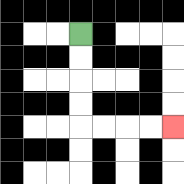{'start': '[3, 1]', 'end': '[7, 5]', 'path_directions': 'D,D,D,D,R,R,R,R', 'path_coordinates': '[[3, 1], [3, 2], [3, 3], [3, 4], [3, 5], [4, 5], [5, 5], [6, 5], [7, 5]]'}